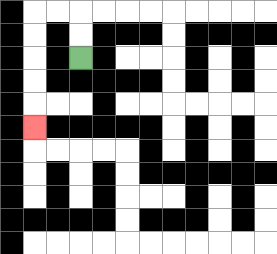{'start': '[3, 2]', 'end': '[1, 5]', 'path_directions': 'U,U,L,L,D,D,D,D,D', 'path_coordinates': '[[3, 2], [3, 1], [3, 0], [2, 0], [1, 0], [1, 1], [1, 2], [1, 3], [1, 4], [1, 5]]'}